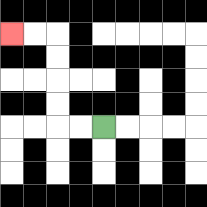{'start': '[4, 5]', 'end': '[0, 1]', 'path_directions': 'L,L,U,U,U,U,L,L', 'path_coordinates': '[[4, 5], [3, 5], [2, 5], [2, 4], [2, 3], [2, 2], [2, 1], [1, 1], [0, 1]]'}